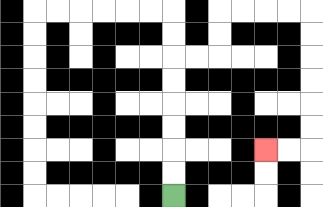{'start': '[7, 8]', 'end': '[11, 6]', 'path_directions': 'U,U,U,U,U,U,R,R,U,U,R,R,R,R,D,D,D,D,D,D,L,L', 'path_coordinates': '[[7, 8], [7, 7], [7, 6], [7, 5], [7, 4], [7, 3], [7, 2], [8, 2], [9, 2], [9, 1], [9, 0], [10, 0], [11, 0], [12, 0], [13, 0], [13, 1], [13, 2], [13, 3], [13, 4], [13, 5], [13, 6], [12, 6], [11, 6]]'}